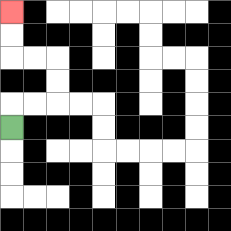{'start': '[0, 5]', 'end': '[0, 0]', 'path_directions': 'U,R,R,U,U,L,L,U,U', 'path_coordinates': '[[0, 5], [0, 4], [1, 4], [2, 4], [2, 3], [2, 2], [1, 2], [0, 2], [0, 1], [0, 0]]'}